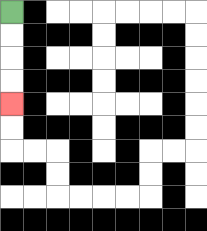{'start': '[0, 0]', 'end': '[0, 4]', 'path_directions': 'D,D,D,D', 'path_coordinates': '[[0, 0], [0, 1], [0, 2], [0, 3], [0, 4]]'}